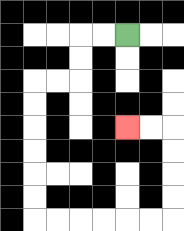{'start': '[5, 1]', 'end': '[5, 5]', 'path_directions': 'L,L,D,D,L,L,D,D,D,D,D,D,R,R,R,R,R,R,U,U,U,U,L,L', 'path_coordinates': '[[5, 1], [4, 1], [3, 1], [3, 2], [3, 3], [2, 3], [1, 3], [1, 4], [1, 5], [1, 6], [1, 7], [1, 8], [1, 9], [2, 9], [3, 9], [4, 9], [5, 9], [6, 9], [7, 9], [7, 8], [7, 7], [7, 6], [7, 5], [6, 5], [5, 5]]'}